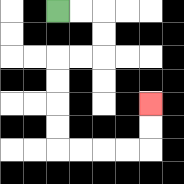{'start': '[2, 0]', 'end': '[6, 4]', 'path_directions': 'R,R,D,D,L,L,D,D,D,D,R,R,R,R,U,U', 'path_coordinates': '[[2, 0], [3, 0], [4, 0], [4, 1], [4, 2], [3, 2], [2, 2], [2, 3], [2, 4], [2, 5], [2, 6], [3, 6], [4, 6], [5, 6], [6, 6], [6, 5], [6, 4]]'}